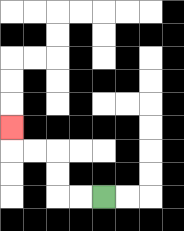{'start': '[4, 8]', 'end': '[0, 5]', 'path_directions': 'L,L,U,U,L,L,U', 'path_coordinates': '[[4, 8], [3, 8], [2, 8], [2, 7], [2, 6], [1, 6], [0, 6], [0, 5]]'}